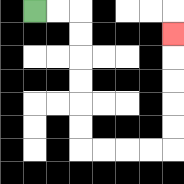{'start': '[1, 0]', 'end': '[7, 1]', 'path_directions': 'R,R,D,D,D,D,D,D,R,R,R,R,U,U,U,U,U', 'path_coordinates': '[[1, 0], [2, 0], [3, 0], [3, 1], [3, 2], [3, 3], [3, 4], [3, 5], [3, 6], [4, 6], [5, 6], [6, 6], [7, 6], [7, 5], [7, 4], [7, 3], [7, 2], [7, 1]]'}